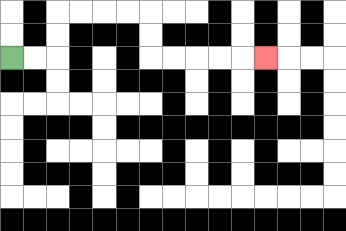{'start': '[0, 2]', 'end': '[11, 2]', 'path_directions': 'R,R,U,U,R,R,R,R,D,D,R,R,R,R,R', 'path_coordinates': '[[0, 2], [1, 2], [2, 2], [2, 1], [2, 0], [3, 0], [4, 0], [5, 0], [6, 0], [6, 1], [6, 2], [7, 2], [8, 2], [9, 2], [10, 2], [11, 2]]'}